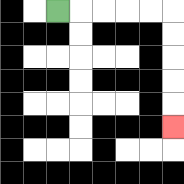{'start': '[2, 0]', 'end': '[7, 5]', 'path_directions': 'R,R,R,R,R,D,D,D,D,D', 'path_coordinates': '[[2, 0], [3, 0], [4, 0], [5, 0], [6, 0], [7, 0], [7, 1], [7, 2], [7, 3], [7, 4], [7, 5]]'}